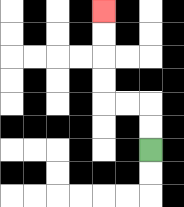{'start': '[6, 6]', 'end': '[4, 0]', 'path_directions': 'U,U,L,L,U,U,U,U', 'path_coordinates': '[[6, 6], [6, 5], [6, 4], [5, 4], [4, 4], [4, 3], [4, 2], [4, 1], [4, 0]]'}